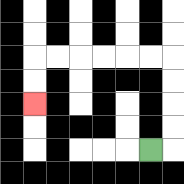{'start': '[6, 6]', 'end': '[1, 4]', 'path_directions': 'R,U,U,U,U,L,L,L,L,L,L,D,D', 'path_coordinates': '[[6, 6], [7, 6], [7, 5], [7, 4], [7, 3], [7, 2], [6, 2], [5, 2], [4, 2], [3, 2], [2, 2], [1, 2], [1, 3], [1, 4]]'}